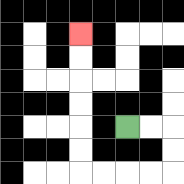{'start': '[5, 5]', 'end': '[3, 1]', 'path_directions': 'R,R,D,D,L,L,L,L,U,U,U,U,U,U', 'path_coordinates': '[[5, 5], [6, 5], [7, 5], [7, 6], [7, 7], [6, 7], [5, 7], [4, 7], [3, 7], [3, 6], [3, 5], [3, 4], [3, 3], [3, 2], [3, 1]]'}